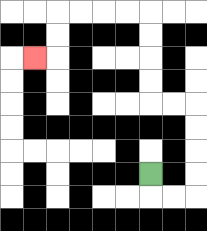{'start': '[6, 7]', 'end': '[1, 2]', 'path_directions': 'D,R,R,U,U,U,U,L,L,U,U,U,U,L,L,L,L,D,D,L', 'path_coordinates': '[[6, 7], [6, 8], [7, 8], [8, 8], [8, 7], [8, 6], [8, 5], [8, 4], [7, 4], [6, 4], [6, 3], [6, 2], [6, 1], [6, 0], [5, 0], [4, 0], [3, 0], [2, 0], [2, 1], [2, 2], [1, 2]]'}